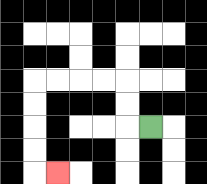{'start': '[6, 5]', 'end': '[2, 7]', 'path_directions': 'L,U,U,L,L,L,L,D,D,D,D,R', 'path_coordinates': '[[6, 5], [5, 5], [5, 4], [5, 3], [4, 3], [3, 3], [2, 3], [1, 3], [1, 4], [1, 5], [1, 6], [1, 7], [2, 7]]'}